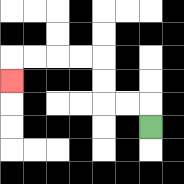{'start': '[6, 5]', 'end': '[0, 3]', 'path_directions': 'U,L,L,U,U,L,L,L,L,D', 'path_coordinates': '[[6, 5], [6, 4], [5, 4], [4, 4], [4, 3], [4, 2], [3, 2], [2, 2], [1, 2], [0, 2], [0, 3]]'}